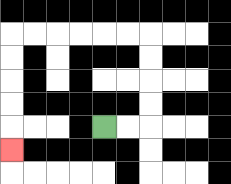{'start': '[4, 5]', 'end': '[0, 6]', 'path_directions': 'R,R,U,U,U,U,L,L,L,L,L,L,D,D,D,D,D', 'path_coordinates': '[[4, 5], [5, 5], [6, 5], [6, 4], [6, 3], [6, 2], [6, 1], [5, 1], [4, 1], [3, 1], [2, 1], [1, 1], [0, 1], [0, 2], [0, 3], [0, 4], [0, 5], [0, 6]]'}